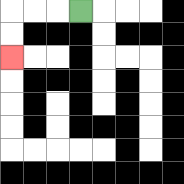{'start': '[3, 0]', 'end': '[0, 2]', 'path_directions': 'L,L,L,D,D', 'path_coordinates': '[[3, 0], [2, 0], [1, 0], [0, 0], [0, 1], [0, 2]]'}